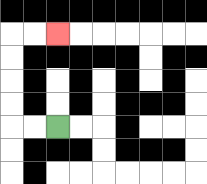{'start': '[2, 5]', 'end': '[2, 1]', 'path_directions': 'L,L,U,U,U,U,R,R', 'path_coordinates': '[[2, 5], [1, 5], [0, 5], [0, 4], [0, 3], [0, 2], [0, 1], [1, 1], [2, 1]]'}